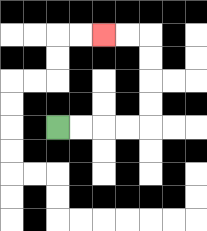{'start': '[2, 5]', 'end': '[4, 1]', 'path_directions': 'R,R,R,R,U,U,U,U,L,L', 'path_coordinates': '[[2, 5], [3, 5], [4, 5], [5, 5], [6, 5], [6, 4], [6, 3], [6, 2], [6, 1], [5, 1], [4, 1]]'}